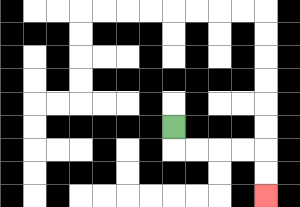{'start': '[7, 5]', 'end': '[11, 8]', 'path_directions': 'D,R,R,R,R,D,D', 'path_coordinates': '[[7, 5], [7, 6], [8, 6], [9, 6], [10, 6], [11, 6], [11, 7], [11, 8]]'}